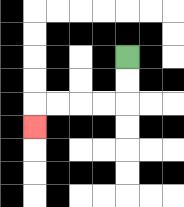{'start': '[5, 2]', 'end': '[1, 5]', 'path_directions': 'D,D,L,L,L,L,D', 'path_coordinates': '[[5, 2], [5, 3], [5, 4], [4, 4], [3, 4], [2, 4], [1, 4], [1, 5]]'}